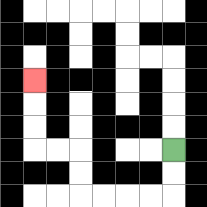{'start': '[7, 6]', 'end': '[1, 3]', 'path_directions': 'D,D,L,L,L,L,U,U,L,L,U,U,U', 'path_coordinates': '[[7, 6], [7, 7], [7, 8], [6, 8], [5, 8], [4, 8], [3, 8], [3, 7], [3, 6], [2, 6], [1, 6], [1, 5], [1, 4], [1, 3]]'}